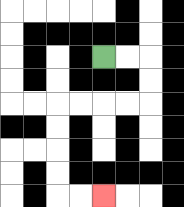{'start': '[4, 2]', 'end': '[4, 8]', 'path_directions': 'R,R,D,D,L,L,L,L,D,D,D,D,R,R', 'path_coordinates': '[[4, 2], [5, 2], [6, 2], [6, 3], [6, 4], [5, 4], [4, 4], [3, 4], [2, 4], [2, 5], [2, 6], [2, 7], [2, 8], [3, 8], [4, 8]]'}